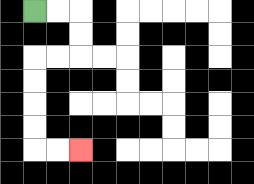{'start': '[1, 0]', 'end': '[3, 6]', 'path_directions': 'R,R,D,D,L,L,D,D,D,D,R,R', 'path_coordinates': '[[1, 0], [2, 0], [3, 0], [3, 1], [3, 2], [2, 2], [1, 2], [1, 3], [1, 4], [1, 5], [1, 6], [2, 6], [3, 6]]'}